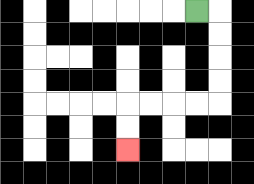{'start': '[8, 0]', 'end': '[5, 6]', 'path_directions': 'R,D,D,D,D,L,L,L,L,D,D', 'path_coordinates': '[[8, 0], [9, 0], [9, 1], [9, 2], [9, 3], [9, 4], [8, 4], [7, 4], [6, 4], [5, 4], [5, 5], [5, 6]]'}